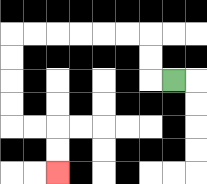{'start': '[7, 3]', 'end': '[2, 7]', 'path_directions': 'L,U,U,L,L,L,L,L,L,D,D,D,D,R,R,D,D', 'path_coordinates': '[[7, 3], [6, 3], [6, 2], [6, 1], [5, 1], [4, 1], [3, 1], [2, 1], [1, 1], [0, 1], [0, 2], [0, 3], [0, 4], [0, 5], [1, 5], [2, 5], [2, 6], [2, 7]]'}